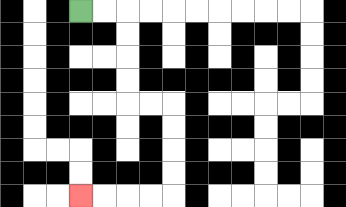{'start': '[3, 0]', 'end': '[3, 8]', 'path_directions': 'R,R,D,D,D,D,R,R,D,D,D,D,L,L,L,L', 'path_coordinates': '[[3, 0], [4, 0], [5, 0], [5, 1], [5, 2], [5, 3], [5, 4], [6, 4], [7, 4], [7, 5], [7, 6], [7, 7], [7, 8], [6, 8], [5, 8], [4, 8], [3, 8]]'}